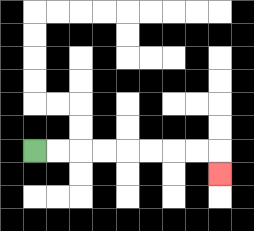{'start': '[1, 6]', 'end': '[9, 7]', 'path_directions': 'R,R,R,R,R,R,R,R,D', 'path_coordinates': '[[1, 6], [2, 6], [3, 6], [4, 6], [5, 6], [6, 6], [7, 6], [8, 6], [9, 6], [9, 7]]'}